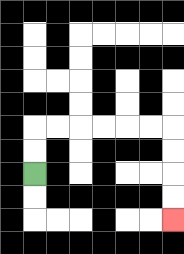{'start': '[1, 7]', 'end': '[7, 9]', 'path_directions': 'U,U,R,R,R,R,R,R,D,D,D,D', 'path_coordinates': '[[1, 7], [1, 6], [1, 5], [2, 5], [3, 5], [4, 5], [5, 5], [6, 5], [7, 5], [7, 6], [7, 7], [7, 8], [7, 9]]'}